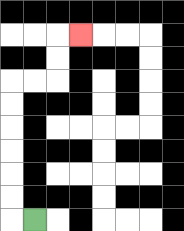{'start': '[1, 9]', 'end': '[3, 1]', 'path_directions': 'L,U,U,U,U,U,U,R,R,U,U,R', 'path_coordinates': '[[1, 9], [0, 9], [0, 8], [0, 7], [0, 6], [0, 5], [0, 4], [0, 3], [1, 3], [2, 3], [2, 2], [2, 1], [3, 1]]'}